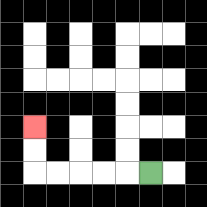{'start': '[6, 7]', 'end': '[1, 5]', 'path_directions': 'L,L,L,L,L,U,U', 'path_coordinates': '[[6, 7], [5, 7], [4, 7], [3, 7], [2, 7], [1, 7], [1, 6], [1, 5]]'}